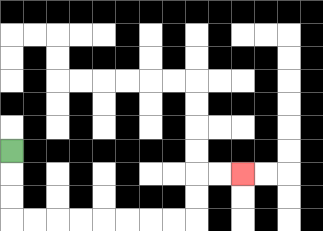{'start': '[0, 6]', 'end': '[10, 7]', 'path_directions': 'D,D,D,R,R,R,R,R,R,R,R,U,U,R,R', 'path_coordinates': '[[0, 6], [0, 7], [0, 8], [0, 9], [1, 9], [2, 9], [3, 9], [4, 9], [5, 9], [6, 9], [7, 9], [8, 9], [8, 8], [8, 7], [9, 7], [10, 7]]'}